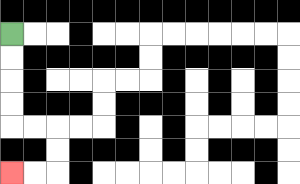{'start': '[0, 1]', 'end': '[0, 7]', 'path_directions': 'D,D,D,D,R,R,D,D,L,L', 'path_coordinates': '[[0, 1], [0, 2], [0, 3], [0, 4], [0, 5], [1, 5], [2, 5], [2, 6], [2, 7], [1, 7], [0, 7]]'}